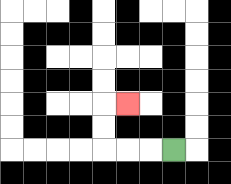{'start': '[7, 6]', 'end': '[5, 4]', 'path_directions': 'L,L,L,U,U,R', 'path_coordinates': '[[7, 6], [6, 6], [5, 6], [4, 6], [4, 5], [4, 4], [5, 4]]'}